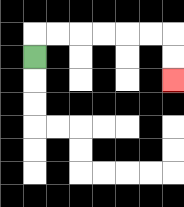{'start': '[1, 2]', 'end': '[7, 3]', 'path_directions': 'U,R,R,R,R,R,R,D,D', 'path_coordinates': '[[1, 2], [1, 1], [2, 1], [3, 1], [4, 1], [5, 1], [6, 1], [7, 1], [7, 2], [7, 3]]'}